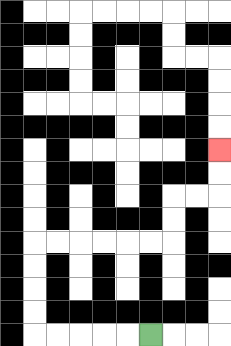{'start': '[6, 14]', 'end': '[9, 6]', 'path_directions': 'L,L,L,L,L,U,U,U,U,R,R,R,R,R,R,U,U,R,R,U,U', 'path_coordinates': '[[6, 14], [5, 14], [4, 14], [3, 14], [2, 14], [1, 14], [1, 13], [1, 12], [1, 11], [1, 10], [2, 10], [3, 10], [4, 10], [5, 10], [6, 10], [7, 10], [7, 9], [7, 8], [8, 8], [9, 8], [9, 7], [9, 6]]'}